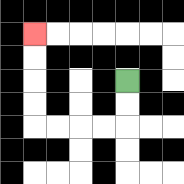{'start': '[5, 3]', 'end': '[1, 1]', 'path_directions': 'D,D,L,L,L,L,U,U,U,U', 'path_coordinates': '[[5, 3], [5, 4], [5, 5], [4, 5], [3, 5], [2, 5], [1, 5], [1, 4], [1, 3], [1, 2], [1, 1]]'}